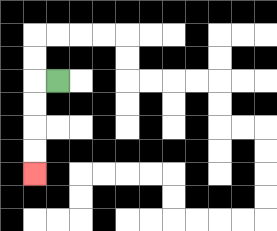{'start': '[2, 3]', 'end': '[1, 7]', 'path_directions': 'L,D,D,D,D', 'path_coordinates': '[[2, 3], [1, 3], [1, 4], [1, 5], [1, 6], [1, 7]]'}